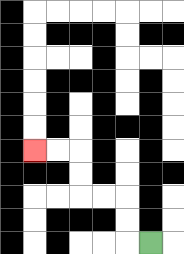{'start': '[6, 10]', 'end': '[1, 6]', 'path_directions': 'L,U,U,L,L,U,U,L,L', 'path_coordinates': '[[6, 10], [5, 10], [5, 9], [5, 8], [4, 8], [3, 8], [3, 7], [3, 6], [2, 6], [1, 6]]'}